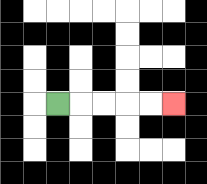{'start': '[2, 4]', 'end': '[7, 4]', 'path_directions': 'R,R,R,R,R', 'path_coordinates': '[[2, 4], [3, 4], [4, 4], [5, 4], [6, 4], [7, 4]]'}